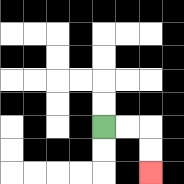{'start': '[4, 5]', 'end': '[6, 7]', 'path_directions': 'R,R,D,D', 'path_coordinates': '[[4, 5], [5, 5], [6, 5], [6, 6], [6, 7]]'}